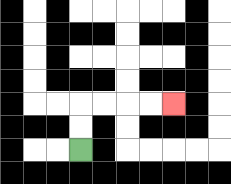{'start': '[3, 6]', 'end': '[7, 4]', 'path_directions': 'U,U,R,R,R,R', 'path_coordinates': '[[3, 6], [3, 5], [3, 4], [4, 4], [5, 4], [6, 4], [7, 4]]'}